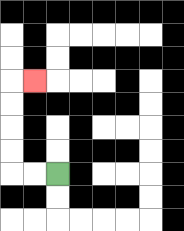{'start': '[2, 7]', 'end': '[1, 3]', 'path_directions': 'L,L,U,U,U,U,R', 'path_coordinates': '[[2, 7], [1, 7], [0, 7], [0, 6], [0, 5], [0, 4], [0, 3], [1, 3]]'}